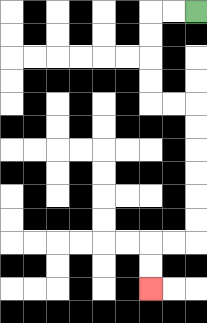{'start': '[8, 0]', 'end': '[6, 12]', 'path_directions': 'L,L,D,D,D,D,R,R,D,D,D,D,D,D,L,L,D,D', 'path_coordinates': '[[8, 0], [7, 0], [6, 0], [6, 1], [6, 2], [6, 3], [6, 4], [7, 4], [8, 4], [8, 5], [8, 6], [8, 7], [8, 8], [8, 9], [8, 10], [7, 10], [6, 10], [6, 11], [6, 12]]'}